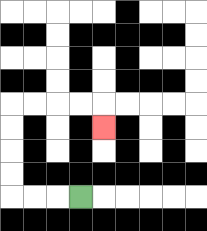{'start': '[3, 8]', 'end': '[4, 5]', 'path_directions': 'L,L,L,U,U,U,U,R,R,R,R,D', 'path_coordinates': '[[3, 8], [2, 8], [1, 8], [0, 8], [0, 7], [0, 6], [0, 5], [0, 4], [1, 4], [2, 4], [3, 4], [4, 4], [4, 5]]'}